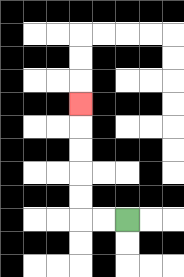{'start': '[5, 9]', 'end': '[3, 4]', 'path_directions': 'L,L,U,U,U,U,U', 'path_coordinates': '[[5, 9], [4, 9], [3, 9], [3, 8], [3, 7], [3, 6], [3, 5], [3, 4]]'}